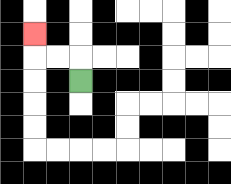{'start': '[3, 3]', 'end': '[1, 1]', 'path_directions': 'U,L,L,U', 'path_coordinates': '[[3, 3], [3, 2], [2, 2], [1, 2], [1, 1]]'}